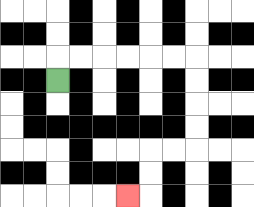{'start': '[2, 3]', 'end': '[5, 8]', 'path_directions': 'U,R,R,R,R,R,R,D,D,D,D,L,L,D,D,L', 'path_coordinates': '[[2, 3], [2, 2], [3, 2], [4, 2], [5, 2], [6, 2], [7, 2], [8, 2], [8, 3], [8, 4], [8, 5], [8, 6], [7, 6], [6, 6], [6, 7], [6, 8], [5, 8]]'}